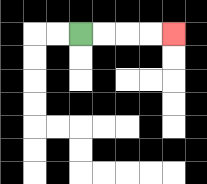{'start': '[3, 1]', 'end': '[7, 1]', 'path_directions': 'R,R,R,R', 'path_coordinates': '[[3, 1], [4, 1], [5, 1], [6, 1], [7, 1]]'}